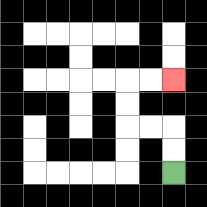{'start': '[7, 7]', 'end': '[7, 3]', 'path_directions': 'U,U,L,L,U,U,R,R', 'path_coordinates': '[[7, 7], [7, 6], [7, 5], [6, 5], [5, 5], [5, 4], [5, 3], [6, 3], [7, 3]]'}